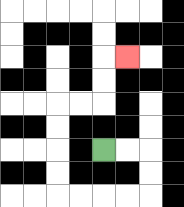{'start': '[4, 6]', 'end': '[5, 2]', 'path_directions': 'R,R,D,D,L,L,L,L,U,U,U,U,R,R,U,U,R', 'path_coordinates': '[[4, 6], [5, 6], [6, 6], [6, 7], [6, 8], [5, 8], [4, 8], [3, 8], [2, 8], [2, 7], [2, 6], [2, 5], [2, 4], [3, 4], [4, 4], [4, 3], [4, 2], [5, 2]]'}